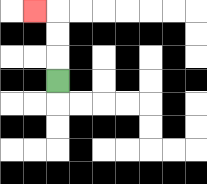{'start': '[2, 3]', 'end': '[1, 0]', 'path_directions': 'U,U,U,L', 'path_coordinates': '[[2, 3], [2, 2], [2, 1], [2, 0], [1, 0]]'}